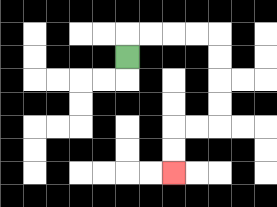{'start': '[5, 2]', 'end': '[7, 7]', 'path_directions': 'U,R,R,R,R,D,D,D,D,L,L,D,D', 'path_coordinates': '[[5, 2], [5, 1], [6, 1], [7, 1], [8, 1], [9, 1], [9, 2], [9, 3], [9, 4], [9, 5], [8, 5], [7, 5], [7, 6], [7, 7]]'}